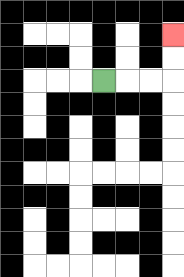{'start': '[4, 3]', 'end': '[7, 1]', 'path_directions': 'R,R,R,U,U', 'path_coordinates': '[[4, 3], [5, 3], [6, 3], [7, 3], [7, 2], [7, 1]]'}